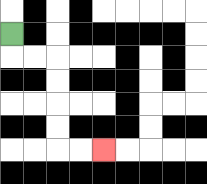{'start': '[0, 1]', 'end': '[4, 6]', 'path_directions': 'D,R,R,D,D,D,D,R,R', 'path_coordinates': '[[0, 1], [0, 2], [1, 2], [2, 2], [2, 3], [2, 4], [2, 5], [2, 6], [3, 6], [4, 6]]'}